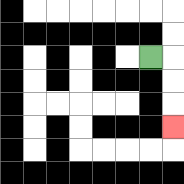{'start': '[6, 2]', 'end': '[7, 5]', 'path_directions': 'R,D,D,D', 'path_coordinates': '[[6, 2], [7, 2], [7, 3], [7, 4], [7, 5]]'}